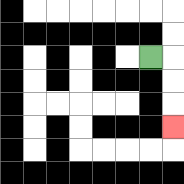{'start': '[6, 2]', 'end': '[7, 5]', 'path_directions': 'R,D,D,D', 'path_coordinates': '[[6, 2], [7, 2], [7, 3], [7, 4], [7, 5]]'}